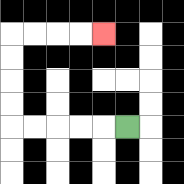{'start': '[5, 5]', 'end': '[4, 1]', 'path_directions': 'L,L,L,L,L,U,U,U,U,R,R,R,R', 'path_coordinates': '[[5, 5], [4, 5], [3, 5], [2, 5], [1, 5], [0, 5], [0, 4], [0, 3], [0, 2], [0, 1], [1, 1], [2, 1], [3, 1], [4, 1]]'}